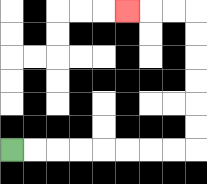{'start': '[0, 6]', 'end': '[5, 0]', 'path_directions': 'R,R,R,R,R,R,R,R,U,U,U,U,U,U,L,L,L', 'path_coordinates': '[[0, 6], [1, 6], [2, 6], [3, 6], [4, 6], [5, 6], [6, 6], [7, 6], [8, 6], [8, 5], [8, 4], [8, 3], [8, 2], [8, 1], [8, 0], [7, 0], [6, 0], [5, 0]]'}